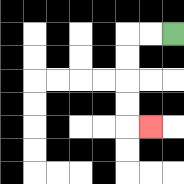{'start': '[7, 1]', 'end': '[6, 5]', 'path_directions': 'L,L,D,D,D,D,R', 'path_coordinates': '[[7, 1], [6, 1], [5, 1], [5, 2], [5, 3], [5, 4], [5, 5], [6, 5]]'}